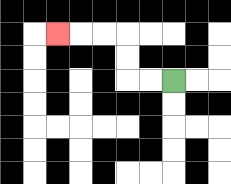{'start': '[7, 3]', 'end': '[2, 1]', 'path_directions': 'L,L,U,U,L,L,L', 'path_coordinates': '[[7, 3], [6, 3], [5, 3], [5, 2], [5, 1], [4, 1], [3, 1], [2, 1]]'}